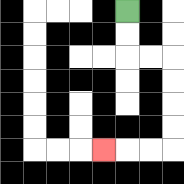{'start': '[5, 0]', 'end': '[4, 6]', 'path_directions': 'D,D,R,R,D,D,D,D,L,L,L', 'path_coordinates': '[[5, 0], [5, 1], [5, 2], [6, 2], [7, 2], [7, 3], [7, 4], [7, 5], [7, 6], [6, 6], [5, 6], [4, 6]]'}